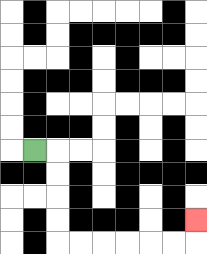{'start': '[1, 6]', 'end': '[8, 9]', 'path_directions': 'R,D,D,D,D,R,R,R,R,R,R,U', 'path_coordinates': '[[1, 6], [2, 6], [2, 7], [2, 8], [2, 9], [2, 10], [3, 10], [4, 10], [5, 10], [6, 10], [7, 10], [8, 10], [8, 9]]'}